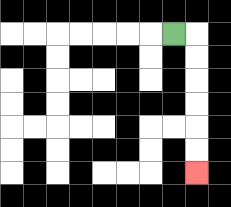{'start': '[7, 1]', 'end': '[8, 7]', 'path_directions': 'R,D,D,D,D,D,D', 'path_coordinates': '[[7, 1], [8, 1], [8, 2], [8, 3], [8, 4], [8, 5], [8, 6], [8, 7]]'}